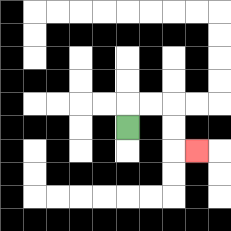{'start': '[5, 5]', 'end': '[8, 6]', 'path_directions': 'U,R,R,D,D,R', 'path_coordinates': '[[5, 5], [5, 4], [6, 4], [7, 4], [7, 5], [7, 6], [8, 6]]'}